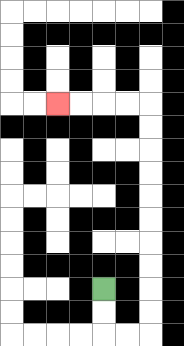{'start': '[4, 12]', 'end': '[2, 4]', 'path_directions': 'D,D,R,R,U,U,U,U,U,U,U,U,U,U,L,L,L,L', 'path_coordinates': '[[4, 12], [4, 13], [4, 14], [5, 14], [6, 14], [6, 13], [6, 12], [6, 11], [6, 10], [6, 9], [6, 8], [6, 7], [6, 6], [6, 5], [6, 4], [5, 4], [4, 4], [3, 4], [2, 4]]'}